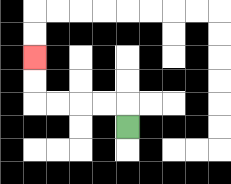{'start': '[5, 5]', 'end': '[1, 2]', 'path_directions': 'U,L,L,L,L,U,U', 'path_coordinates': '[[5, 5], [5, 4], [4, 4], [3, 4], [2, 4], [1, 4], [1, 3], [1, 2]]'}